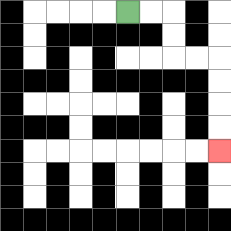{'start': '[5, 0]', 'end': '[9, 6]', 'path_directions': 'R,R,D,D,R,R,D,D,D,D', 'path_coordinates': '[[5, 0], [6, 0], [7, 0], [7, 1], [7, 2], [8, 2], [9, 2], [9, 3], [9, 4], [9, 5], [9, 6]]'}